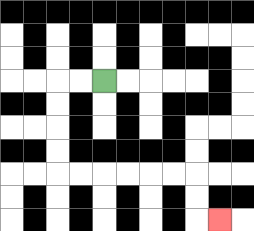{'start': '[4, 3]', 'end': '[9, 9]', 'path_directions': 'L,L,D,D,D,D,R,R,R,R,R,R,D,D,R', 'path_coordinates': '[[4, 3], [3, 3], [2, 3], [2, 4], [2, 5], [2, 6], [2, 7], [3, 7], [4, 7], [5, 7], [6, 7], [7, 7], [8, 7], [8, 8], [8, 9], [9, 9]]'}